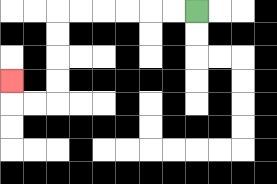{'start': '[8, 0]', 'end': '[0, 3]', 'path_directions': 'L,L,L,L,L,L,D,D,D,D,L,L,U', 'path_coordinates': '[[8, 0], [7, 0], [6, 0], [5, 0], [4, 0], [3, 0], [2, 0], [2, 1], [2, 2], [2, 3], [2, 4], [1, 4], [0, 4], [0, 3]]'}